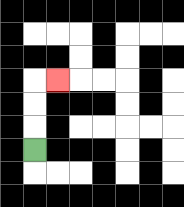{'start': '[1, 6]', 'end': '[2, 3]', 'path_directions': 'U,U,U,R', 'path_coordinates': '[[1, 6], [1, 5], [1, 4], [1, 3], [2, 3]]'}